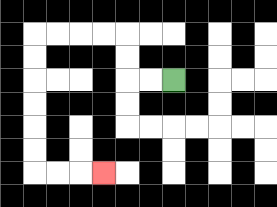{'start': '[7, 3]', 'end': '[4, 7]', 'path_directions': 'L,L,U,U,L,L,L,L,D,D,D,D,D,D,R,R,R', 'path_coordinates': '[[7, 3], [6, 3], [5, 3], [5, 2], [5, 1], [4, 1], [3, 1], [2, 1], [1, 1], [1, 2], [1, 3], [1, 4], [1, 5], [1, 6], [1, 7], [2, 7], [3, 7], [4, 7]]'}